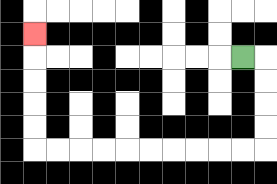{'start': '[10, 2]', 'end': '[1, 1]', 'path_directions': 'R,D,D,D,D,L,L,L,L,L,L,L,L,L,L,U,U,U,U,U', 'path_coordinates': '[[10, 2], [11, 2], [11, 3], [11, 4], [11, 5], [11, 6], [10, 6], [9, 6], [8, 6], [7, 6], [6, 6], [5, 6], [4, 6], [3, 6], [2, 6], [1, 6], [1, 5], [1, 4], [1, 3], [1, 2], [1, 1]]'}